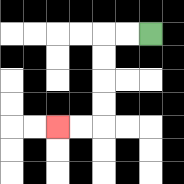{'start': '[6, 1]', 'end': '[2, 5]', 'path_directions': 'L,L,D,D,D,D,L,L', 'path_coordinates': '[[6, 1], [5, 1], [4, 1], [4, 2], [4, 3], [4, 4], [4, 5], [3, 5], [2, 5]]'}